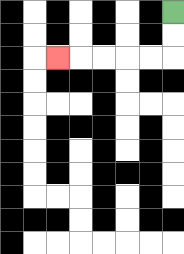{'start': '[7, 0]', 'end': '[2, 2]', 'path_directions': 'D,D,L,L,L,L,L', 'path_coordinates': '[[7, 0], [7, 1], [7, 2], [6, 2], [5, 2], [4, 2], [3, 2], [2, 2]]'}